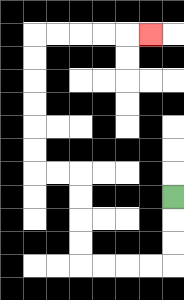{'start': '[7, 8]', 'end': '[6, 1]', 'path_directions': 'D,D,D,L,L,L,L,U,U,U,U,L,L,U,U,U,U,U,U,R,R,R,R,R', 'path_coordinates': '[[7, 8], [7, 9], [7, 10], [7, 11], [6, 11], [5, 11], [4, 11], [3, 11], [3, 10], [3, 9], [3, 8], [3, 7], [2, 7], [1, 7], [1, 6], [1, 5], [1, 4], [1, 3], [1, 2], [1, 1], [2, 1], [3, 1], [4, 1], [5, 1], [6, 1]]'}